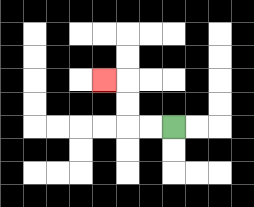{'start': '[7, 5]', 'end': '[4, 3]', 'path_directions': 'L,L,U,U,L', 'path_coordinates': '[[7, 5], [6, 5], [5, 5], [5, 4], [5, 3], [4, 3]]'}